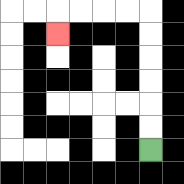{'start': '[6, 6]', 'end': '[2, 1]', 'path_directions': 'U,U,U,U,U,U,L,L,L,L,D', 'path_coordinates': '[[6, 6], [6, 5], [6, 4], [6, 3], [6, 2], [6, 1], [6, 0], [5, 0], [4, 0], [3, 0], [2, 0], [2, 1]]'}